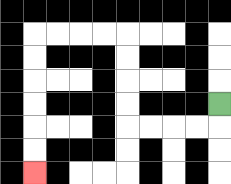{'start': '[9, 4]', 'end': '[1, 7]', 'path_directions': 'D,L,L,L,L,U,U,U,U,L,L,L,L,D,D,D,D,D,D', 'path_coordinates': '[[9, 4], [9, 5], [8, 5], [7, 5], [6, 5], [5, 5], [5, 4], [5, 3], [5, 2], [5, 1], [4, 1], [3, 1], [2, 1], [1, 1], [1, 2], [1, 3], [1, 4], [1, 5], [1, 6], [1, 7]]'}